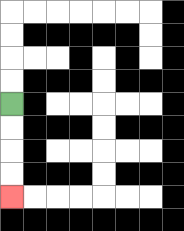{'start': '[0, 4]', 'end': '[0, 8]', 'path_directions': 'D,D,D,D', 'path_coordinates': '[[0, 4], [0, 5], [0, 6], [0, 7], [0, 8]]'}